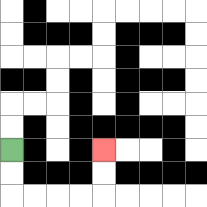{'start': '[0, 6]', 'end': '[4, 6]', 'path_directions': 'D,D,R,R,R,R,U,U', 'path_coordinates': '[[0, 6], [0, 7], [0, 8], [1, 8], [2, 8], [3, 8], [4, 8], [4, 7], [4, 6]]'}